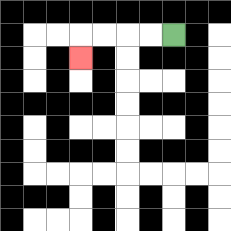{'start': '[7, 1]', 'end': '[3, 2]', 'path_directions': 'L,L,L,L,D', 'path_coordinates': '[[7, 1], [6, 1], [5, 1], [4, 1], [3, 1], [3, 2]]'}